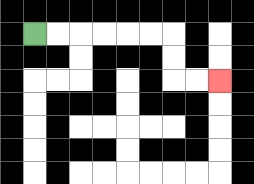{'start': '[1, 1]', 'end': '[9, 3]', 'path_directions': 'R,R,R,R,R,R,D,D,R,R', 'path_coordinates': '[[1, 1], [2, 1], [3, 1], [4, 1], [5, 1], [6, 1], [7, 1], [7, 2], [7, 3], [8, 3], [9, 3]]'}